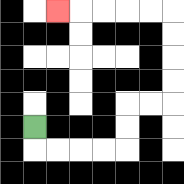{'start': '[1, 5]', 'end': '[2, 0]', 'path_directions': 'D,R,R,R,R,U,U,R,R,U,U,U,U,L,L,L,L,L', 'path_coordinates': '[[1, 5], [1, 6], [2, 6], [3, 6], [4, 6], [5, 6], [5, 5], [5, 4], [6, 4], [7, 4], [7, 3], [7, 2], [7, 1], [7, 0], [6, 0], [5, 0], [4, 0], [3, 0], [2, 0]]'}